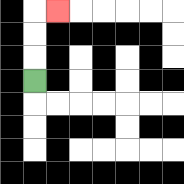{'start': '[1, 3]', 'end': '[2, 0]', 'path_directions': 'U,U,U,R', 'path_coordinates': '[[1, 3], [1, 2], [1, 1], [1, 0], [2, 0]]'}